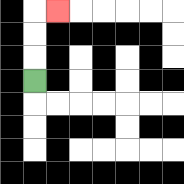{'start': '[1, 3]', 'end': '[2, 0]', 'path_directions': 'U,U,U,R', 'path_coordinates': '[[1, 3], [1, 2], [1, 1], [1, 0], [2, 0]]'}